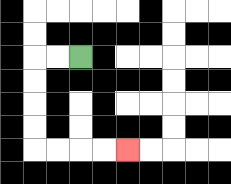{'start': '[3, 2]', 'end': '[5, 6]', 'path_directions': 'L,L,D,D,D,D,R,R,R,R', 'path_coordinates': '[[3, 2], [2, 2], [1, 2], [1, 3], [1, 4], [1, 5], [1, 6], [2, 6], [3, 6], [4, 6], [5, 6]]'}